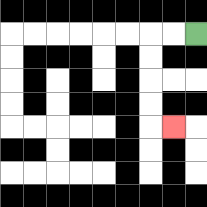{'start': '[8, 1]', 'end': '[7, 5]', 'path_directions': 'L,L,D,D,D,D,R', 'path_coordinates': '[[8, 1], [7, 1], [6, 1], [6, 2], [6, 3], [6, 4], [6, 5], [7, 5]]'}